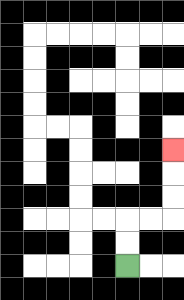{'start': '[5, 11]', 'end': '[7, 6]', 'path_directions': 'U,U,R,R,U,U,U', 'path_coordinates': '[[5, 11], [5, 10], [5, 9], [6, 9], [7, 9], [7, 8], [7, 7], [7, 6]]'}